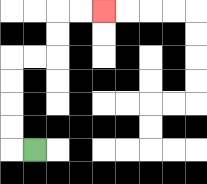{'start': '[1, 6]', 'end': '[4, 0]', 'path_directions': 'L,U,U,U,U,R,R,U,U,R,R', 'path_coordinates': '[[1, 6], [0, 6], [0, 5], [0, 4], [0, 3], [0, 2], [1, 2], [2, 2], [2, 1], [2, 0], [3, 0], [4, 0]]'}